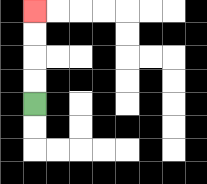{'start': '[1, 4]', 'end': '[1, 0]', 'path_directions': 'U,U,U,U', 'path_coordinates': '[[1, 4], [1, 3], [1, 2], [1, 1], [1, 0]]'}